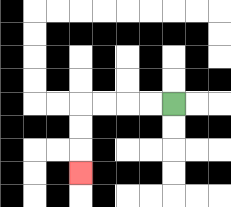{'start': '[7, 4]', 'end': '[3, 7]', 'path_directions': 'L,L,L,L,D,D,D', 'path_coordinates': '[[7, 4], [6, 4], [5, 4], [4, 4], [3, 4], [3, 5], [3, 6], [3, 7]]'}